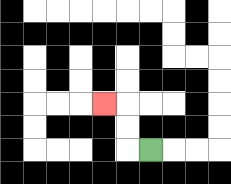{'start': '[6, 6]', 'end': '[4, 4]', 'path_directions': 'L,U,U,L', 'path_coordinates': '[[6, 6], [5, 6], [5, 5], [5, 4], [4, 4]]'}